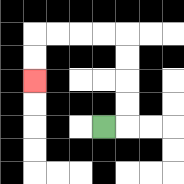{'start': '[4, 5]', 'end': '[1, 3]', 'path_directions': 'R,U,U,U,U,L,L,L,L,D,D', 'path_coordinates': '[[4, 5], [5, 5], [5, 4], [5, 3], [5, 2], [5, 1], [4, 1], [3, 1], [2, 1], [1, 1], [1, 2], [1, 3]]'}